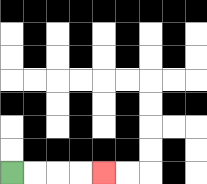{'start': '[0, 7]', 'end': '[4, 7]', 'path_directions': 'R,R,R,R', 'path_coordinates': '[[0, 7], [1, 7], [2, 7], [3, 7], [4, 7]]'}